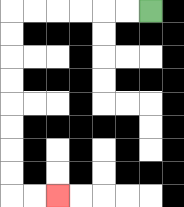{'start': '[6, 0]', 'end': '[2, 8]', 'path_directions': 'L,L,L,L,L,L,D,D,D,D,D,D,D,D,R,R', 'path_coordinates': '[[6, 0], [5, 0], [4, 0], [3, 0], [2, 0], [1, 0], [0, 0], [0, 1], [0, 2], [0, 3], [0, 4], [0, 5], [0, 6], [0, 7], [0, 8], [1, 8], [2, 8]]'}